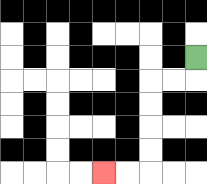{'start': '[8, 2]', 'end': '[4, 7]', 'path_directions': 'D,L,L,D,D,D,D,L,L', 'path_coordinates': '[[8, 2], [8, 3], [7, 3], [6, 3], [6, 4], [6, 5], [6, 6], [6, 7], [5, 7], [4, 7]]'}